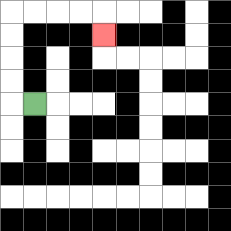{'start': '[1, 4]', 'end': '[4, 1]', 'path_directions': 'L,U,U,U,U,R,R,R,R,D', 'path_coordinates': '[[1, 4], [0, 4], [0, 3], [0, 2], [0, 1], [0, 0], [1, 0], [2, 0], [3, 0], [4, 0], [4, 1]]'}